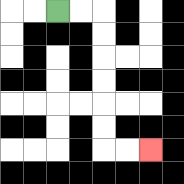{'start': '[2, 0]', 'end': '[6, 6]', 'path_directions': 'R,R,D,D,D,D,D,D,R,R', 'path_coordinates': '[[2, 0], [3, 0], [4, 0], [4, 1], [4, 2], [4, 3], [4, 4], [4, 5], [4, 6], [5, 6], [6, 6]]'}